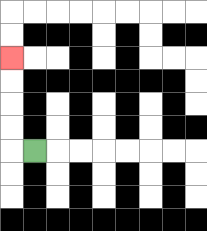{'start': '[1, 6]', 'end': '[0, 2]', 'path_directions': 'L,U,U,U,U', 'path_coordinates': '[[1, 6], [0, 6], [0, 5], [0, 4], [0, 3], [0, 2]]'}